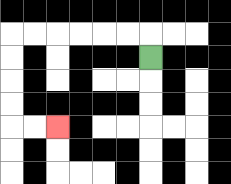{'start': '[6, 2]', 'end': '[2, 5]', 'path_directions': 'U,L,L,L,L,L,L,D,D,D,D,R,R', 'path_coordinates': '[[6, 2], [6, 1], [5, 1], [4, 1], [3, 1], [2, 1], [1, 1], [0, 1], [0, 2], [0, 3], [0, 4], [0, 5], [1, 5], [2, 5]]'}